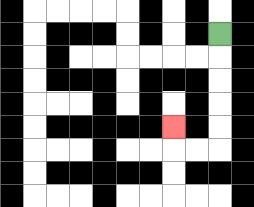{'start': '[9, 1]', 'end': '[7, 5]', 'path_directions': 'D,D,D,D,D,L,L,U', 'path_coordinates': '[[9, 1], [9, 2], [9, 3], [9, 4], [9, 5], [9, 6], [8, 6], [7, 6], [7, 5]]'}